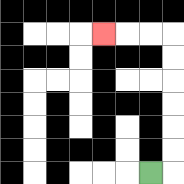{'start': '[6, 7]', 'end': '[4, 1]', 'path_directions': 'R,U,U,U,U,U,U,L,L,L', 'path_coordinates': '[[6, 7], [7, 7], [7, 6], [7, 5], [7, 4], [7, 3], [7, 2], [7, 1], [6, 1], [5, 1], [4, 1]]'}